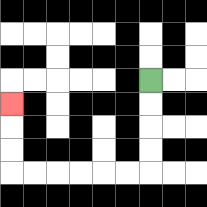{'start': '[6, 3]', 'end': '[0, 4]', 'path_directions': 'D,D,D,D,L,L,L,L,L,L,U,U,U', 'path_coordinates': '[[6, 3], [6, 4], [6, 5], [6, 6], [6, 7], [5, 7], [4, 7], [3, 7], [2, 7], [1, 7], [0, 7], [0, 6], [0, 5], [0, 4]]'}